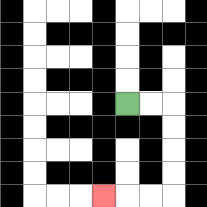{'start': '[5, 4]', 'end': '[4, 8]', 'path_directions': 'R,R,D,D,D,D,L,L,L', 'path_coordinates': '[[5, 4], [6, 4], [7, 4], [7, 5], [7, 6], [7, 7], [7, 8], [6, 8], [5, 8], [4, 8]]'}